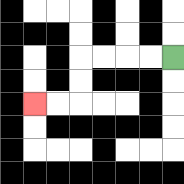{'start': '[7, 2]', 'end': '[1, 4]', 'path_directions': 'L,L,L,L,D,D,L,L', 'path_coordinates': '[[7, 2], [6, 2], [5, 2], [4, 2], [3, 2], [3, 3], [3, 4], [2, 4], [1, 4]]'}